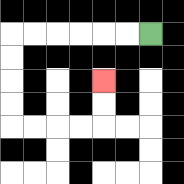{'start': '[6, 1]', 'end': '[4, 3]', 'path_directions': 'L,L,L,L,L,L,D,D,D,D,R,R,R,R,U,U', 'path_coordinates': '[[6, 1], [5, 1], [4, 1], [3, 1], [2, 1], [1, 1], [0, 1], [0, 2], [0, 3], [0, 4], [0, 5], [1, 5], [2, 5], [3, 5], [4, 5], [4, 4], [4, 3]]'}